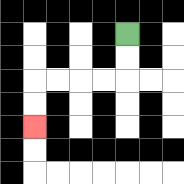{'start': '[5, 1]', 'end': '[1, 5]', 'path_directions': 'D,D,L,L,L,L,D,D', 'path_coordinates': '[[5, 1], [5, 2], [5, 3], [4, 3], [3, 3], [2, 3], [1, 3], [1, 4], [1, 5]]'}